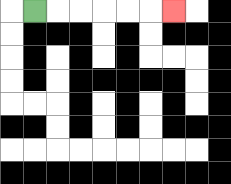{'start': '[1, 0]', 'end': '[7, 0]', 'path_directions': 'R,R,R,R,R,R', 'path_coordinates': '[[1, 0], [2, 0], [3, 0], [4, 0], [5, 0], [6, 0], [7, 0]]'}